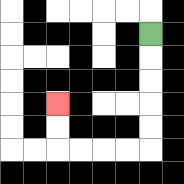{'start': '[6, 1]', 'end': '[2, 4]', 'path_directions': 'D,D,D,D,D,L,L,L,L,U,U', 'path_coordinates': '[[6, 1], [6, 2], [6, 3], [6, 4], [6, 5], [6, 6], [5, 6], [4, 6], [3, 6], [2, 6], [2, 5], [2, 4]]'}